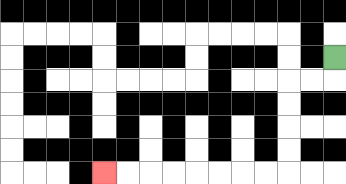{'start': '[14, 2]', 'end': '[4, 7]', 'path_directions': 'D,L,L,D,D,D,D,L,L,L,L,L,L,L,L', 'path_coordinates': '[[14, 2], [14, 3], [13, 3], [12, 3], [12, 4], [12, 5], [12, 6], [12, 7], [11, 7], [10, 7], [9, 7], [8, 7], [7, 7], [6, 7], [5, 7], [4, 7]]'}